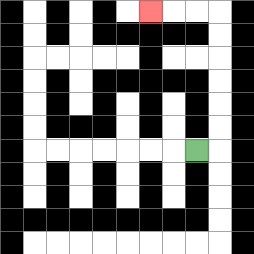{'start': '[8, 6]', 'end': '[6, 0]', 'path_directions': 'R,U,U,U,U,U,U,L,L,L', 'path_coordinates': '[[8, 6], [9, 6], [9, 5], [9, 4], [9, 3], [9, 2], [9, 1], [9, 0], [8, 0], [7, 0], [6, 0]]'}